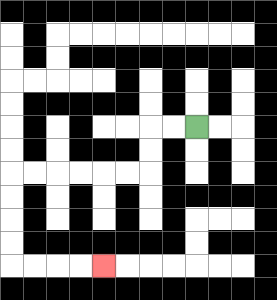{'start': '[8, 5]', 'end': '[4, 11]', 'path_directions': 'L,L,D,D,L,L,L,L,L,L,D,D,D,D,R,R,R,R', 'path_coordinates': '[[8, 5], [7, 5], [6, 5], [6, 6], [6, 7], [5, 7], [4, 7], [3, 7], [2, 7], [1, 7], [0, 7], [0, 8], [0, 9], [0, 10], [0, 11], [1, 11], [2, 11], [3, 11], [4, 11]]'}